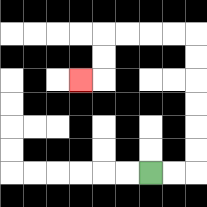{'start': '[6, 7]', 'end': '[3, 3]', 'path_directions': 'R,R,U,U,U,U,U,U,L,L,L,L,D,D,L', 'path_coordinates': '[[6, 7], [7, 7], [8, 7], [8, 6], [8, 5], [8, 4], [8, 3], [8, 2], [8, 1], [7, 1], [6, 1], [5, 1], [4, 1], [4, 2], [4, 3], [3, 3]]'}